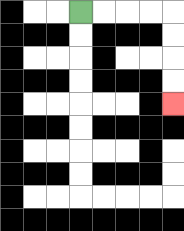{'start': '[3, 0]', 'end': '[7, 4]', 'path_directions': 'R,R,R,R,D,D,D,D', 'path_coordinates': '[[3, 0], [4, 0], [5, 0], [6, 0], [7, 0], [7, 1], [7, 2], [7, 3], [7, 4]]'}